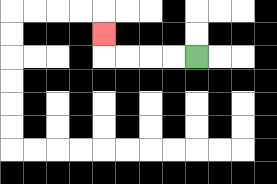{'start': '[8, 2]', 'end': '[4, 1]', 'path_directions': 'L,L,L,L,U', 'path_coordinates': '[[8, 2], [7, 2], [6, 2], [5, 2], [4, 2], [4, 1]]'}